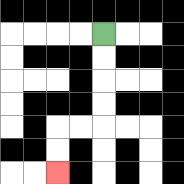{'start': '[4, 1]', 'end': '[2, 7]', 'path_directions': 'D,D,D,D,L,L,D,D', 'path_coordinates': '[[4, 1], [4, 2], [4, 3], [4, 4], [4, 5], [3, 5], [2, 5], [2, 6], [2, 7]]'}